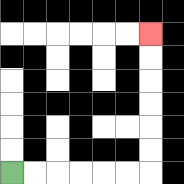{'start': '[0, 7]', 'end': '[6, 1]', 'path_directions': 'R,R,R,R,R,R,U,U,U,U,U,U', 'path_coordinates': '[[0, 7], [1, 7], [2, 7], [3, 7], [4, 7], [5, 7], [6, 7], [6, 6], [6, 5], [6, 4], [6, 3], [6, 2], [6, 1]]'}